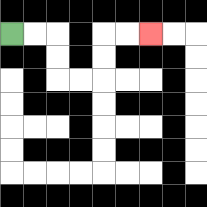{'start': '[0, 1]', 'end': '[6, 1]', 'path_directions': 'R,R,D,D,R,R,U,U,R,R', 'path_coordinates': '[[0, 1], [1, 1], [2, 1], [2, 2], [2, 3], [3, 3], [4, 3], [4, 2], [4, 1], [5, 1], [6, 1]]'}